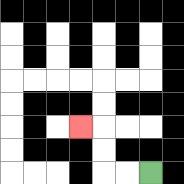{'start': '[6, 7]', 'end': '[3, 5]', 'path_directions': 'L,L,U,U,L', 'path_coordinates': '[[6, 7], [5, 7], [4, 7], [4, 6], [4, 5], [3, 5]]'}